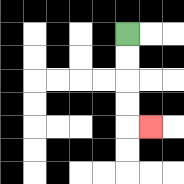{'start': '[5, 1]', 'end': '[6, 5]', 'path_directions': 'D,D,D,D,R', 'path_coordinates': '[[5, 1], [5, 2], [5, 3], [5, 4], [5, 5], [6, 5]]'}